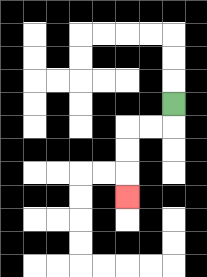{'start': '[7, 4]', 'end': '[5, 8]', 'path_directions': 'D,L,L,D,D,D', 'path_coordinates': '[[7, 4], [7, 5], [6, 5], [5, 5], [5, 6], [5, 7], [5, 8]]'}